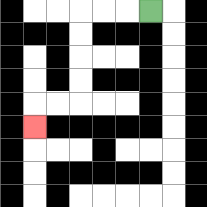{'start': '[6, 0]', 'end': '[1, 5]', 'path_directions': 'L,L,L,D,D,D,D,L,L,D', 'path_coordinates': '[[6, 0], [5, 0], [4, 0], [3, 0], [3, 1], [3, 2], [3, 3], [3, 4], [2, 4], [1, 4], [1, 5]]'}